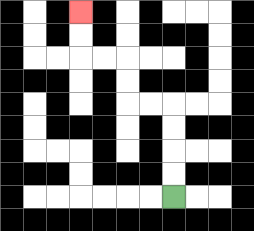{'start': '[7, 8]', 'end': '[3, 0]', 'path_directions': 'U,U,U,U,L,L,U,U,L,L,U,U', 'path_coordinates': '[[7, 8], [7, 7], [7, 6], [7, 5], [7, 4], [6, 4], [5, 4], [5, 3], [5, 2], [4, 2], [3, 2], [3, 1], [3, 0]]'}